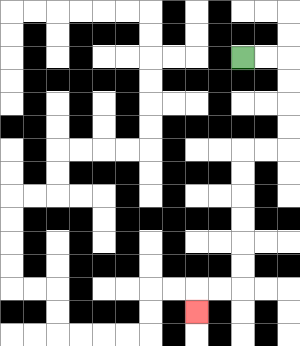{'start': '[10, 2]', 'end': '[8, 13]', 'path_directions': 'R,R,D,D,D,D,L,L,D,D,D,D,D,D,L,L,D', 'path_coordinates': '[[10, 2], [11, 2], [12, 2], [12, 3], [12, 4], [12, 5], [12, 6], [11, 6], [10, 6], [10, 7], [10, 8], [10, 9], [10, 10], [10, 11], [10, 12], [9, 12], [8, 12], [8, 13]]'}